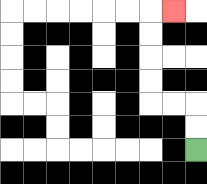{'start': '[8, 6]', 'end': '[7, 0]', 'path_directions': 'U,U,L,L,U,U,U,U,R', 'path_coordinates': '[[8, 6], [8, 5], [8, 4], [7, 4], [6, 4], [6, 3], [6, 2], [6, 1], [6, 0], [7, 0]]'}